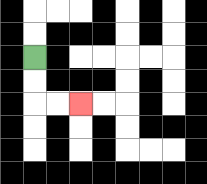{'start': '[1, 2]', 'end': '[3, 4]', 'path_directions': 'D,D,R,R', 'path_coordinates': '[[1, 2], [1, 3], [1, 4], [2, 4], [3, 4]]'}